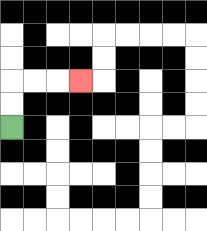{'start': '[0, 5]', 'end': '[3, 3]', 'path_directions': 'U,U,R,R,R', 'path_coordinates': '[[0, 5], [0, 4], [0, 3], [1, 3], [2, 3], [3, 3]]'}